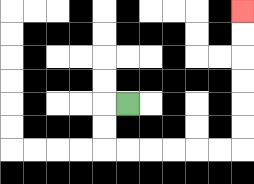{'start': '[5, 4]', 'end': '[10, 0]', 'path_directions': 'L,D,D,R,R,R,R,R,R,U,U,U,U,U,U', 'path_coordinates': '[[5, 4], [4, 4], [4, 5], [4, 6], [5, 6], [6, 6], [7, 6], [8, 6], [9, 6], [10, 6], [10, 5], [10, 4], [10, 3], [10, 2], [10, 1], [10, 0]]'}